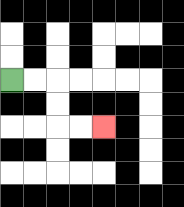{'start': '[0, 3]', 'end': '[4, 5]', 'path_directions': 'R,R,D,D,R,R', 'path_coordinates': '[[0, 3], [1, 3], [2, 3], [2, 4], [2, 5], [3, 5], [4, 5]]'}